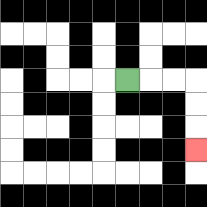{'start': '[5, 3]', 'end': '[8, 6]', 'path_directions': 'R,R,R,D,D,D', 'path_coordinates': '[[5, 3], [6, 3], [7, 3], [8, 3], [8, 4], [8, 5], [8, 6]]'}